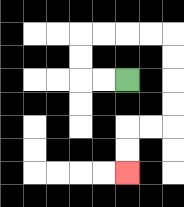{'start': '[5, 3]', 'end': '[5, 7]', 'path_directions': 'L,L,U,U,R,R,R,R,D,D,D,D,L,L,D,D', 'path_coordinates': '[[5, 3], [4, 3], [3, 3], [3, 2], [3, 1], [4, 1], [5, 1], [6, 1], [7, 1], [7, 2], [7, 3], [7, 4], [7, 5], [6, 5], [5, 5], [5, 6], [5, 7]]'}